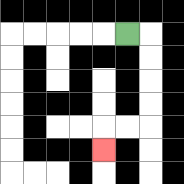{'start': '[5, 1]', 'end': '[4, 6]', 'path_directions': 'R,D,D,D,D,L,L,D', 'path_coordinates': '[[5, 1], [6, 1], [6, 2], [6, 3], [6, 4], [6, 5], [5, 5], [4, 5], [4, 6]]'}